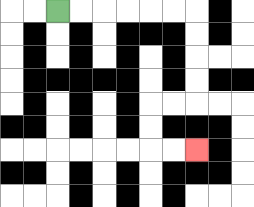{'start': '[2, 0]', 'end': '[8, 6]', 'path_directions': 'R,R,R,R,R,R,D,D,D,D,L,L,D,D,R,R', 'path_coordinates': '[[2, 0], [3, 0], [4, 0], [5, 0], [6, 0], [7, 0], [8, 0], [8, 1], [8, 2], [8, 3], [8, 4], [7, 4], [6, 4], [6, 5], [6, 6], [7, 6], [8, 6]]'}